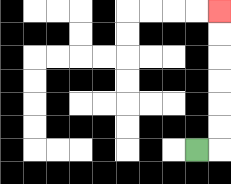{'start': '[8, 6]', 'end': '[9, 0]', 'path_directions': 'R,U,U,U,U,U,U', 'path_coordinates': '[[8, 6], [9, 6], [9, 5], [9, 4], [9, 3], [9, 2], [9, 1], [9, 0]]'}